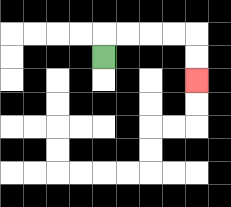{'start': '[4, 2]', 'end': '[8, 3]', 'path_directions': 'U,R,R,R,R,D,D', 'path_coordinates': '[[4, 2], [4, 1], [5, 1], [6, 1], [7, 1], [8, 1], [8, 2], [8, 3]]'}